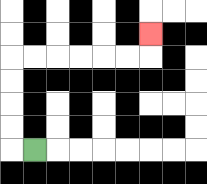{'start': '[1, 6]', 'end': '[6, 1]', 'path_directions': 'L,U,U,U,U,R,R,R,R,R,R,U', 'path_coordinates': '[[1, 6], [0, 6], [0, 5], [0, 4], [0, 3], [0, 2], [1, 2], [2, 2], [3, 2], [4, 2], [5, 2], [6, 2], [6, 1]]'}